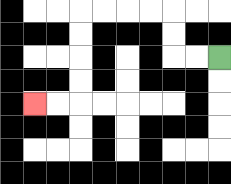{'start': '[9, 2]', 'end': '[1, 4]', 'path_directions': 'L,L,U,U,L,L,L,L,D,D,D,D,L,L', 'path_coordinates': '[[9, 2], [8, 2], [7, 2], [7, 1], [7, 0], [6, 0], [5, 0], [4, 0], [3, 0], [3, 1], [3, 2], [3, 3], [3, 4], [2, 4], [1, 4]]'}